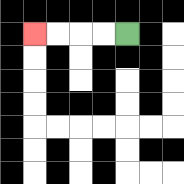{'start': '[5, 1]', 'end': '[1, 1]', 'path_directions': 'L,L,L,L', 'path_coordinates': '[[5, 1], [4, 1], [3, 1], [2, 1], [1, 1]]'}